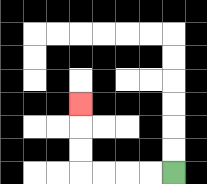{'start': '[7, 7]', 'end': '[3, 4]', 'path_directions': 'L,L,L,L,U,U,U', 'path_coordinates': '[[7, 7], [6, 7], [5, 7], [4, 7], [3, 7], [3, 6], [3, 5], [3, 4]]'}